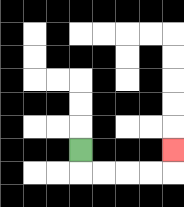{'start': '[3, 6]', 'end': '[7, 6]', 'path_directions': 'D,R,R,R,R,U', 'path_coordinates': '[[3, 6], [3, 7], [4, 7], [5, 7], [6, 7], [7, 7], [7, 6]]'}